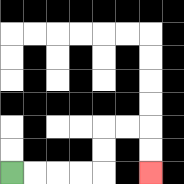{'start': '[0, 7]', 'end': '[6, 7]', 'path_directions': 'R,R,R,R,U,U,R,R,D,D', 'path_coordinates': '[[0, 7], [1, 7], [2, 7], [3, 7], [4, 7], [4, 6], [4, 5], [5, 5], [6, 5], [6, 6], [6, 7]]'}